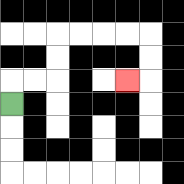{'start': '[0, 4]', 'end': '[5, 3]', 'path_directions': 'U,R,R,U,U,R,R,R,R,D,D,L', 'path_coordinates': '[[0, 4], [0, 3], [1, 3], [2, 3], [2, 2], [2, 1], [3, 1], [4, 1], [5, 1], [6, 1], [6, 2], [6, 3], [5, 3]]'}